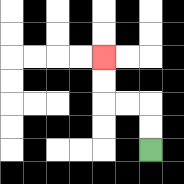{'start': '[6, 6]', 'end': '[4, 2]', 'path_directions': 'U,U,L,L,U,U', 'path_coordinates': '[[6, 6], [6, 5], [6, 4], [5, 4], [4, 4], [4, 3], [4, 2]]'}